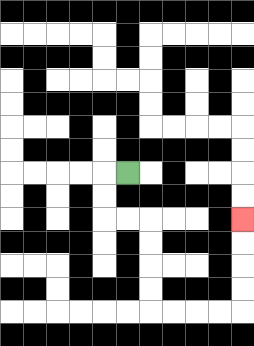{'start': '[5, 7]', 'end': '[10, 9]', 'path_directions': 'L,D,D,R,R,D,D,D,D,R,R,R,R,U,U,U,U', 'path_coordinates': '[[5, 7], [4, 7], [4, 8], [4, 9], [5, 9], [6, 9], [6, 10], [6, 11], [6, 12], [6, 13], [7, 13], [8, 13], [9, 13], [10, 13], [10, 12], [10, 11], [10, 10], [10, 9]]'}